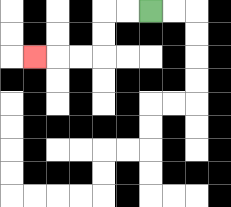{'start': '[6, 0]', 'end': '[1, 2]', 'path_directions': 'L,L,D,D,L,L,L', 'path_coordinates': '[[6, 0], [5, 0], [4, 0], [4, 1], [4, 2], [3, 2], [2, 2], [1, 2]]'}